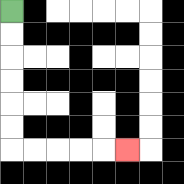{'start': '[0, 0]', 'end': '[5, 6]', 'path_directions': 'D,D,D,D,D,D,R,R,R,R,R', 'path_coordinates': '[[0, 0], [0, 1], [0, 2], [0, 3], [0, 4], [0, 5], [0, 6], [1, 6], [2, 6], [3, 6], [4, 6], [5, 6]]'}